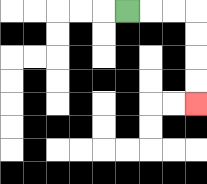{'start': '[5, 0]', 'end': '[8, 4]', 'path_directions': 'R,R,R,D,D,D,D', 'path_coordinates': '[[5, 0], [6, 0], [7, 0], [8, 0], [8, 1], [8, 2], [8, 3], [8, 4]]'}